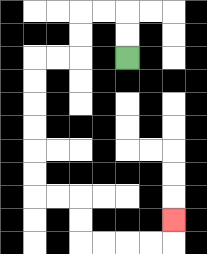{'start': '[5, 2]', 'end': '[7, 9]', 'path_directions': 'U,U,L,L,D,D,L,L,D,D,D,D,D,D,R,R,D,D,R,R,R,R,U', 'path_coordinates': '[[5, 2], [5, 1], [5, 0], [4, 0], [3, 0], [3, 1], [3, 2], [2, 2], [1, 2], [1, 3], [1, 4], [1, 5], [1, 6], [1, 7], [1, 8], [2, 8], [3, 8], [3, 9], [3, 10], [4, 10], [5, 10], [6, 10], [7, 10], [7, 9]]'}